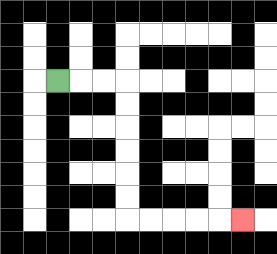{'start': '[2, 3]', 'end': '[10, 9]', 'path_directions': 'R,R,R,D,D,D,D,D,D,R,R,R,R,R', 'path_coordinates': '[[2, 3], [3, 3], [4, 3], [5, 3], [5, 4], [5, 5], [5, 6], [5, 7], [5, 8], [5, 9], [6, 9], [7, 9], [8, 9], [9, 9], [10, 9]]'}